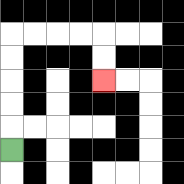{'start': '[0, 6]', 'end': '[4, 3]', 'path_directions': 'U,U,U,U,U,R,R,R,R,D,D', 'path_coordinates': '[[0, 6], [0, 5], [0, 4], [0, 3], [0, 2], [0, 1], [1, 1], [2, 1], [3, 1], [4, 1], [4, 2], [4, 3]]'}